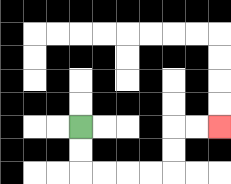{'start': '[3, 5]', 'end': '[9, 5]', 'path_directions': 'D,D,R,R,R,R,U,U,R,R', 'path_coordinates': '[[3, 5], [3, 6], [3, 7], [4, 7], [5, 7], [6, 7], [7, 7], [7, 6], [7, 5], [8, 5], [9, 5]]'}